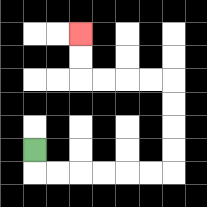{'start': '[1, 6]', 'end': '[3, 1]', 'path_directions': 'D,R,R,R,R,R,R,U,U,U,U,L,L,L,L,U,U', 'path_coordinates': '[[1, 6], [1, 7], [2, 7], [3, 7], [4, 7], [5, 7], [6, 7], [7, 7], [7, 6], [7, 5], [7, 4], [7, 3], [6, 3], [5, 3], [4, 3], [3, 3], [3, 2], [3, 1]]'}